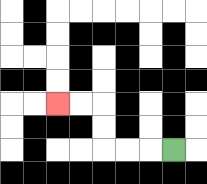{'start': '[7, 6]', 'end': '[2, 4]', 'path_directions': 'L,L,L,U,U,L,L', 'path_coordinates': '[[7, 6], [6, 6], [5, 6], [4, 6], [4, 5], [4, 4], [3, 4], [2, 4]]'}